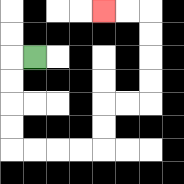{'start': '[1, 2]', 'end': '[4, 0]', 'path_directions': 'L,D,D,D,D,R,R,R,R,U,U,R,R,U,U,U,U,L,L', 'path_coordinates': '[[1, 2], [0, 2], [0, 3], [0, 4], [0, 5], [0, 6], [1, 6], [2, 6], [3, 6], [4, 6], [4, 5], [4, 4], [5, 4], [6, 4], [6, 3], [6, 2], [6, 1], [6, 0], [5, 0], [4, 0]]'}